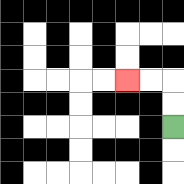{'start': '[7, 5]', 'end': '[5, 3]', 'path_directions': 'U,U,L,L', 'path_coordinates': '[[7, 5], [7, 4], [7, 3], [6, 3], [5, 3]]'}